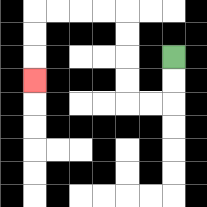{'start': '[7, 2]', 'end': '[1, 3]', 'path_directions': 'D,D,L,L,U,U,U,U,L,L,L,L,D,D,D', 'path_coordinates': '[[7, 2], [7, 3], [7, 4], [6, 4], [5, 4], [5, 3], [5, 2], [5, 1], [5, 0], [4, 0], [3, 0], [2, 0], [1, 0], [1, 1], [1, 2], [1, 3]]'}